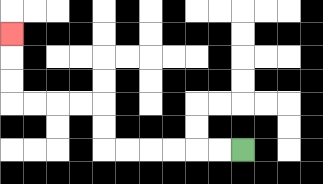{'start': '[10, 6]', 'end': '[0, 1]', 'path_directions': 'L,L,L,L,L,L,U,U,L,L,L,L,U,U,U', 'path_coordinates': '[[10, 6], [9, 6], [8, 6], [7, 6], [6, 6], [5, 6], [4, 6], [4, 5], [4, 4], [3, 4], [2, 4], [1, 4], [0, 4], [0, 3], [0, 2], [0, 1]]'}